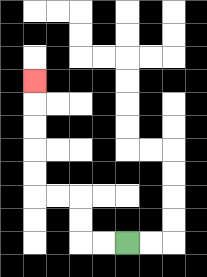{'start': '[5, 10]', 'end': '[1, 3]', 'path_directions': 'L,L,U,U,L,L,U,U,U,U,U', 'path_coordinates': '[[5, 10], [4, 10], [3, 10], [3, 9], [3, 8], [2, 8], [1, 8], [1, 7], [1, 6], [1, 5], [1, 4], [1, 3]]'}